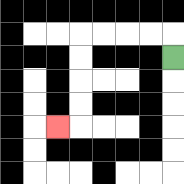{'start': '[7, 2]', 'end': '[2, 5]', 'path_directions': 'U,L,L,L,L,D,D,D,D,L', 'path_coordinates': '[[7, 2], [7, 1], [6, 1], [5, 1], [4, 1], [3, 1], [3, 2], [3, 3], [3, 4], [3, 5], [2, 5]]'}